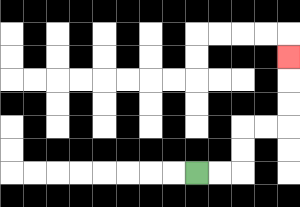{'start': '[8, 7]', 'end': '[12, 2]', 'path_directions': 'R,R,U,U,R,R,U,U,U', 'path_coordinates': '[[8, 7], [9, 7], [10, 7], [10, 6], [10, 5], [11, 5], [12, 5], [12, 4], [12, 3], [12, 2]]'}